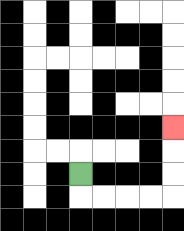{'start': '[3, 7]', 'end': '[7, 5]', 'path_directions': 'D,R,R,R,R,U,U,U', 'path_coordinates': '[[3, 7], [3, 8], [4, 8], [5, 8], [6, 8], [7, 8], [7, 7], [7, 6], [7, 5]]'}